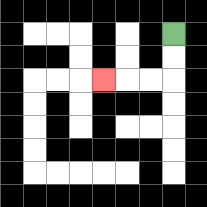{'start': '[7, 1]', 'end': '[4, 3]', 'path_directions': 'D,D,L,L,L', 'path_coordinates': '[[7, 1], [7, 2], [7, 3], [6, 3], [5, 3], [4, 3]]'}